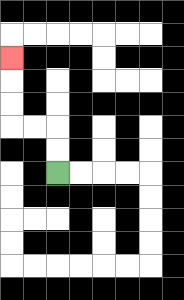{'start': '[2, 7]', 'end': '[0, 2]', 'path_directions': 'U,U,L,L,U,U,U', 'path_coordinates': '[[2, 7], [2, 6], [2, 5], [1, 5], [0, 5], [0, 4], [0, 3], [0, 2]]'}